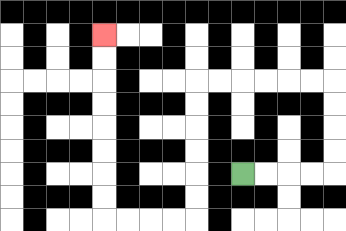{'start': '[10, 7]', 'end': '[4, 1]', 'path_directions': 'R,R,R,R,U,U,U,U,L,L,L,L,L,L,D,D,D,D,D,D,L,L,L,L,U,U,U,U,U,U,U,U', 'path_coordinates': '[[10, 7], [11, 7], [12, 7], [13, 7], [14, 7], [14, 6], [14, 5], [14, 4], [14, 3], [13, 3], [12, 3], [11, 3], [10, 3], [9, 3], [8, 3], [8, 4], [8, 5], [8, 6], [8, 7], [8, 8], [8, 9], [7, 9], [6, 9], [5, 9], [4, 9], [4, 8], [4, 7], [4, 6], [4, 5], [4, 4], [4, 3], [4, 2], [4, 1]]'}